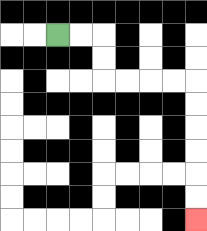{'start': '[2, 1]', 'end': '[8, 9]', 'path_directions': 'R,R,D,D,R,R,R,R,D,D,D,D,D,D', 'path_coordinates': '[[2, 1], [3, 1], [4, 1], [4, 2], [4, 3], [5, 3], [6, 3], [7, 3], [8, 3], [8, 4], [8, 5], [8, 6], [8, 7], [8, 8], [8, 9]]'}